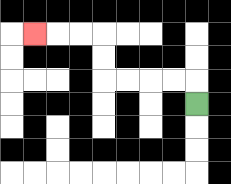{'start': '[8, 4]', 'end': '[1, 1]', 'path_directions': 'U,L,L,L,L,U,U,L,L,L', 'path_coordinates': '[[8, 4], [8, 3], [7, 3], [6, 3], [5, 3], [4, 3], [4, 2], [4, 1], [3, 1], [2, 1], [1, 1]]'}